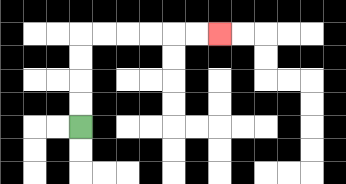{'start': '[3, 5]', 'end': '[9, 1]', 'path_directions': 'U,U,U,U,R,R,R,R,R,R', 'path_coordinates': '[[3, 5], [3, 4], [3, 3], [3, 2], [3, 1], [4, 1], [5, 1], [6, 1], [7, 1], [8, 1], [9, 1]]'}